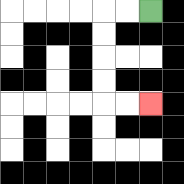{'start': '[6, 0]', 'end': '[6, 4]', 'path_directions': 'L,L,D,D,D,D,R,R', 'path_coordinates': '[[6, 0], [5, 0], [4, 0], [4, 1], [4, 2], [4, 3], [4, 4], [5, 4], [6, 4]]'}